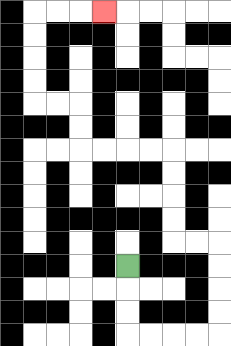{'start': '[5, 11]', 'end': '[4, 0]', 'path_directions': 'D,D,D,R,R,R,R,U,U,U,U,L,L,U,U,U,U,L,L,L,L,U,U,L,L,U,U,U,U,R,R,R', 'path_coordinates': '[[5, 11], [5, 12], [5, 13], [5, 14], [6, 14], [7, 14], [8, 14], [9, 14], [9, 13], [9, 12], [9, 11], [9, 10], [8, 10], [7, 10], [7, 9], [7, 8], [7, 7], [7, 6], [6, 6], [5, 6], [4, 6], [3, 6], [3, 5], [3, 4], [2, 4], [1, 4], [1, 3], [1, 2], [1, 1], [1, 0], [2, 0], [3, 0], [4, 0]]'}